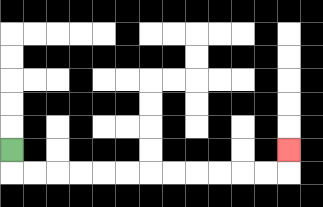{'start': '[0, 6]', 'end': '[12, 6]', 'path_directions': 'D,R,R,R,R,R,R,R,R,R,R,R,R,U', 'path_coordinates': '[[0, 6], [0, 7], [1, 7], [2, 7], [3, 7], [4, 7], [5, 7], [6, 7], [7, 7], [8, 7], [9, 7], [10, 7], [11, 7], [12, 7], [12, 6]]'}